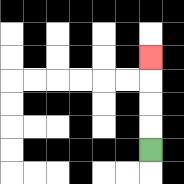{'start': '[6, 6]', 'end': '[6, 2]', 'path_directions': 'U,U,U,U', 'path_coordinates': '[[6, 6], [6, 5], [6, 4], [6, 3], [6, 2]]'}